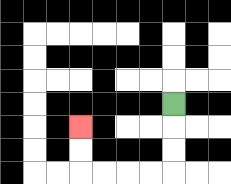{'start': '[7, 4]', 'end': '[3, 5]', 'path_directions': 'D,D,D,L,L,L,L,U,U', 'path_coordinates': '[[7, 4], [7, 5], [7, 6], [7, 7], [6, 7], [5, 7], [4, 7], [3, 7], [3, 6], [3, 5]]'}